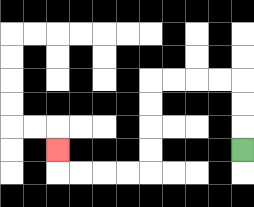{'start': '[10, 6]', 'end': '[2, 6]', 'path_directions': 'U,U,U,L,L,L,L,D,D,D,D,L,L,L,L,U', 'path_coordinates': '[[10, 6], [10, 5], [10, 4], [10, 3], [9, 3], [8, 3], [7, 3], [6, 3], [6, 4], [6, 5], [6, 6], [6, 7], [5, 7], [4, 7], [3, 7], [2, 7], [2, 6]]'}